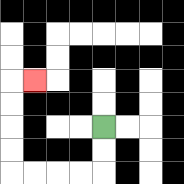{'start': '[4, 5]', 'end': '[1, 3]', 'path_directions': 'D,D,L,L,L,L,U,U,U,U,R', 'path_coordinates': '[[4, 5], [4, 6], [4, 7], [3, 7], [2, 7], [1, 7], [0, 7], [0, 6], [0, 5], [0, 4], [0, 3], [1, 3]]'}